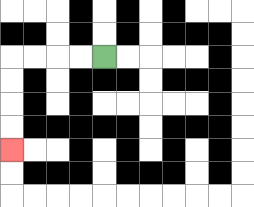{'start': '[4, 2]', 'end': '[0, 6]', 'path_directions': 'L,L,L,L,D,D,D,D', 'path_coordinates': '[[4, 2], [3, 2], [2, 2], [1, 2], [0, 2], [0, 3], [0, 4], [0, 5], [0, 6]]'}